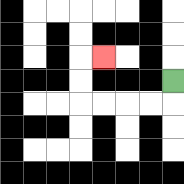{'start': '[7, 3]', 'end': '[4, 2]', 'path_directions': 'D,L,L,L,L,U,U,R', 'path_coordinates': '[[7, 3], [7, 4], [6, 4], [5, 4], [4, 4], [3, 4], [3, 3], [3, 2], [4, 2]]'}